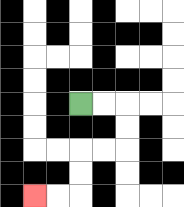{'start': '[3, 4]', 'end': '[1, 8]', 'path_directions': 'R,R,D,D,L,L,D,D,L,L', 'path_coordinates': '[[3, 4], [4, 4], [5, 4], [5, 5], [5, 6], [4, 6], [3, 6], [3, 7], [3, 8], [2, 8], [1, 8]]'}